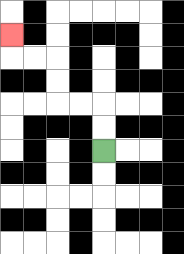{'start': '[4, 6]', 'end': '[0, 1]', 'path_directions': 'U,U,L,L,U,U,L,L,U', 'path_coordinates': '[[4, 6], [4, 5], [4, 4], [3, 4], [2, 4], [2, 3], [2, 2], [1, 2], [0, 2], [0, 1]]'}